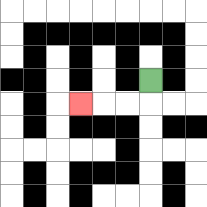{'start': '[6, 3]', 'end': '[3, 4]', 'path_directions': 'D,L,L,L', 'path_coordinates': '[[6, 3], [6, 4], [5, 4], [4, 4], [3, 4]]'}